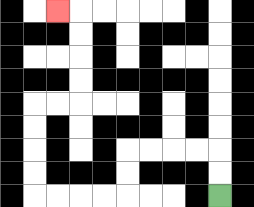{'start': '[9, 8]', 'end': '[2, 0]', 'path_directions': 'U,U,L,L,L,L,D,D,L,L,L,L,U,U,U,U,R,R,U,U,U,U,L', 'path_coordinates': '[[9, 8], [9, 7], [9, 6], [8, 6], [7, 6], [6, 6], [5, 6], [5, 7], [5, 8], [4, 8], [3, 8], [2, 8], [1, 8], [1, 7], [1, 6], [1, 5], [1, 4], [2, 4], [3, 4], [3, 3], [3, 2], [3, 1], [3, 0], [2, 0]]'}